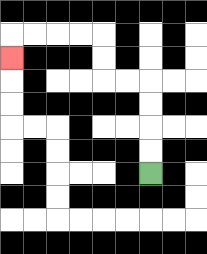{'start': '[6, 7]', 'end': '[0, 2]', 'path_directions': 'U,U,U,U,L,L,U,U,L,L,L,L,D', 'path_coordinates': '[[6, 7], [6, 6], [6, 5], [6, 4], [6, 3], [5, 3], [4, 3], [4, 2], [4, 1], [3, 1], [2, 1], [1, 1], [0, 1], [0, 2]]'}